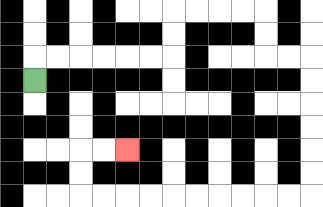{'start': '[1, 3]', 'end': '[5, 6]', 'path_directions': 'U,R,R,R,R,R,R,U,U,R,R,R,R,D,D,R,R,D,D,D,D,D,D,L,L,L,L,L,L,L,L,L,L,U,U,R,R', 'path_coordinates': '[[1, 3], [1, 2], [2, 2], [3, 2], [4, 2], [5, 2], [6, 2], [7, 2], [7, 1], [7, 0], [8, 0], [9, 0], [10, 0], [11, 0], [11, 1], [11, 2], [12, 2], [13, 2], [13, 3], [13, 4], [13, 5], [13, 6], [13, 7], [13, 8], [12, 8], [11, 8], [10, 8], [9, 8], [8, 8], [7, 8], [6, 8], [5, 8], [4, 8], [3, 8], [3, 7], [3, 6], [4, 6], [5, 6]]'}